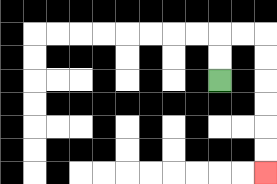{'start': '[9, 3]', 'end': '[11, 7]', 'path_directions': 'U,U,R,R,D,D,D,D,D,D', 'path_coordinates': '[[9, 3], [9, 2], [9, 1], [10, 1], [11, 1], [11, 2], [11, 3], [11, 4], [11, 5], [11, 6], [11, 7]]'}